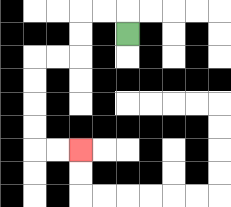{'start': '[5, 1]', 'end': '[3, 6]', 'path_directions': 'U,L,L,D,D,L,L,D,D,D,D,R,R', 'path_coordinates': '[[5, 1], [5, 0], [4, 0], [3, 0], [3, 1], [3, 2], [2, 2], [1, 2], [1, 3], [1, 4], [1, 5], [1, 6], [2, 6], [3, 6]]'}